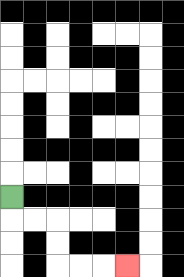{'start': '[0, 8]', 'end': '[5, 11]', 'path_directions': 'D,R,R,D,D,R,R,R', 'path_coordinates': '[[0, 8], [0, 9], [1, 9], [2, 9], [2, 10], [2, 11], [3, 11], [4, 11], [5, 11]]'}